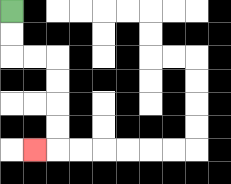{'start': '[0, 0]', 'end': '[1, 6]', 'path_directions': 'D,D,R,R,D,D,D,D,L', 'path_coordinates': '[[0, 0], [0, 1], [0, 2], [1, 2], [2, 2], [2, 3], [2, 4], [2, 5], [2, 6], [1, 6]]'}